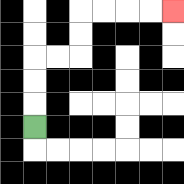{'start': '[1, 5]', 'end': '[7, 0]', 'path_directions': 'U,U,U,R,R,U,U,R,R,R,R', 'path_coordinates': '[[1, 5], [1, 4], [1, 3], [1, 2], [2, 2], [3, 2], [3, 1], [3, 0], [4, 0], [5, 0], [6, 0], [7, 0]]'}